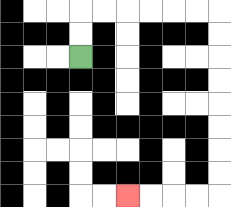{'start': '[3, 2]', 'end': '[5, 8]', 'path_directions': 'U,U,R,R,R,R,R,R,D,D,D,D,D,D,D,D,L,L,L,L', 'path_coordinates': '[[3, 2], [3, 1], [3, 0], [4, 0], [5, 0], [6, 0], [7, 0], [8, 0], [9, 0], [9, 1], [9, 2], [9, 3], [9, 4], [9, 5], [9, 6], [9, 7], [9, 8], [8, 8], [7, 8], [6, 8], [5, 8]]'}